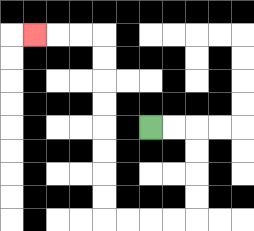{'start': '[6, 5]', 'end': '[1, 1]', 'path_directions': 'R,R,D,D,D,D,L,L,L,L,U,U,U,U,U,U,U,U,L,L,L', 'path_coordinates': '[[6, 5], [7, 5], [8, 5], [8, 6], [8, 7], [8, 8], [8, 9], [7, 9], [6, 9], [5, 9], [4, 9], [4, 8], [4, 7], [4, 6], [4, 5], [4, 4], [4, 3], [4, 2], [4, 1], [3, 1], [2, 1], [1, 1]]'}